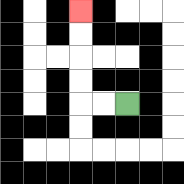{'start': '[5, 4]', 'end': '[3, 0]', 'path_directions': 'L,L,U,U,U,U', 'path_coordinates': '[[5, 4], [4, 4], [3, 4], [3, 3], [3, 2], [3, 1], [3, 0]]'}